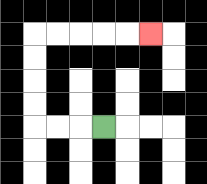{'start': '[4, 5]', 'end': '[6, 1]', 'path_directions': 'L,L,L,U,U,U,U,R,R,R,R,R', 'path_coordinates': '[[4, 5], [3, 5], [2, 5], [1, 5], [1, 4], [1, 3], [1, 2], [1, 1], [2, 1], [3, 1], [4, 1], [5, 1], [6, 1]]'}